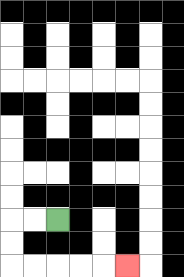{'start': '[2, 9]', 'end': '[5, 11]', 'path_directions': 'L,L,D,D,R,R,R,R,R', 'path_coordinates': '[[2, 9], [1, 9], [0, 9], [0, 10], [0, 11], [1, 11], [2, 11], [3, 11], [4, 11], [5, 11]]'}